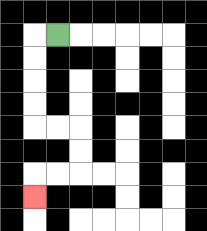{'start': '[2, 1]', 'end': '[1, 8]', 'path_directions': 'L,D,D,D,D,R,R,D,D,L,L,D', 'path_coordinates': '[[2, 1], [1, 1], [1, 2], [1, 3], [1, 4], [1, 5], [2, 5], [3, 5], [3, 6], [3, 7], [2, 7], [1, 7], [1, 8]]'}